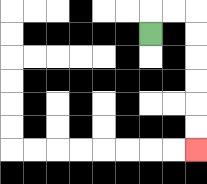{'start': '[6, 1]', 'end': '[8, 6]', 'path_directions': 'U,R,R,D,D,D,D,D,D', 'path_coordinates': '[[6, 1], [6, 0], [7, 0], [8, 0], [8, 1], [8, 2], [8, 3], [8, 4], [8, 5], [8, 6]]'}